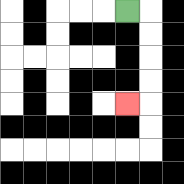{'start': '[5, 0]', 'end': '[5, 4]', 'path_directions': 'R,D,D,D,D,L', 'path_coordinates': '[[5, 0], [6, 0], [6, 1], [6, 2], [6, 3], [6, 4], [5, 4]]'}